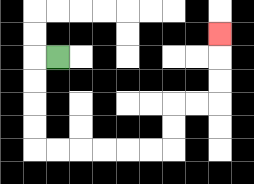{'start': '[2, 2]', 'end': '[9, 1]', 'path_directions': 'L,D,D,D,D,R,R,R,R,R,R,U,U,R,R,U,U,U', 'path_coordinates': '[[2, 2], [1, 2], [1, 3], [1, 4], [1, 5], [1, 6], [2, 6], [3, 6], [4, 6], [5, 6], [6, 6], [7, 6], [7, 5], [7, 4], [8, 4], [9, 4], [9, 3], [9, 2], [9, 1]]'}